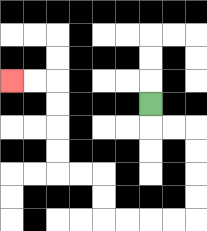{'start': '[6, 4]', 'end': '[0, 3]', 'path_directions': 'D,R,R,D,D,D,D,L,L,L,L,U,U,L,L,U,U,U,U,L,L', 'path_coordinates': '[[6, 4], [6, 5], [7, 5], [8, 5], [8, 6], [8, 7], [8, 8], [8, 9], [7, 9], [6, 9], [5, 9], [4, 9], [4, 8], [4, 7], [3, 7], [2, 7], [2, 6], [2, 5], [2, 4], [2, 3], [1, 3], [0, 3]]'}